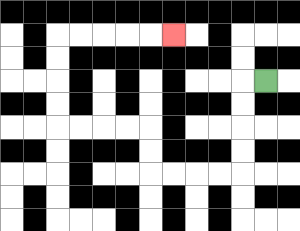{'start': '[11, 3]', 'end': '[7, 1]', 'path_directions': 'L,D,D,D,D,L,L,L,L,U,U,L,L,L,L,U,U,U,U,R,R,R,R,R', 'path_coordinates': '[[11, 3], [10, 3], [10, 4], [10, 5], [10, 6], [10, 7], [9, 7], [8, 7], [7, 7], [6, 7], [6, 6], [6, 5], [5, 5], [4, 5], [3, 5], [2, 5], [2, 4], [2, 3], [2, 2], [2, 1], [3, 1], [4, 1], [5, 1], [6, 1], [7, 1]]'}